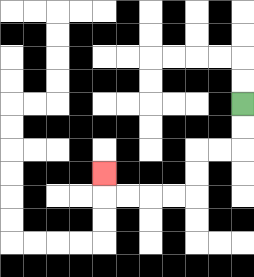{'start': '[10, 4]', 'end': '[4, 7]', 'path_directions': 'D,D,L,L,D,D,L,L,L,L,U', 'path_coordinates': '[[10, 4], [10, 5], [10, 6], [9, 6], [8, 6], [8, 7], [8, 8], [7, 8], [6, 8], [5, 8], [4, 8], [4, 7]]'}